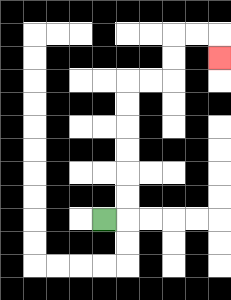{'start': '[4, 9]', 'end': '[9, 2]', 'path_directions': 'R,U,U,U,U,U,U,R,R,U,U,R,R,D', 'path_coordinates': '[[4, 9], [5, 9], [5, 8], [5, 7], [5, 6], [5, 5], [5, 4], [5, 3], [6, 3], [7, 3], [7, 2], [7, 1], [8, 1], [9, 1], [9, 2]]'}